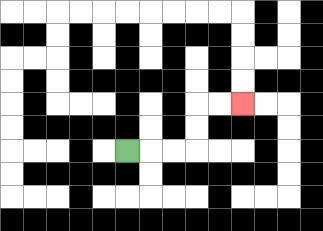{'start': '[5, 6]', 'end': '[10, 4]', 'path_directions': 'R,R,R,U,U,R,R', 'path_coordinates': '[[5, 6], [6, 6], [7, 6], [8, 6], [8, 5], [8, 4], [9, 4], [10, 4]]'}